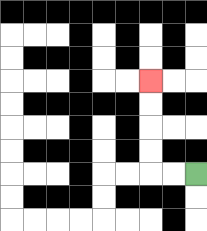{'start': '[8, 7]', 'end': '[6, 3]', 'path_directions': 'L,L,U,U,U,U', 'path_coordinates': '[[8, 7], [7, 7], [6, 7], [6, 6], [6, 5], [6, 4], [6, 3]]'}